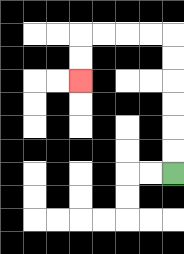{'start': '[7, 7]', 'end': '[3, 3]', 'path_directions': 'U,U,U,U,U,U,L,L,L,L,D,D', 'path_coordinates': '[[7, 7], [7, 6], [7, 5], [7, 4], [7, 3], [7, 2], [7, 1], [6, 1], [5, 1], [4, 1], [3, 1], [3, 2], [3, 3]]'}